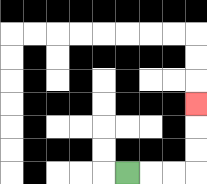{'start': '[5, 7]', 'end': '[8, 4]', 'path_directions': 'R,R,R,U,U,U', 'path_coordinates': '[[5, 7], [6, 7], [7, 7], [8, 7], [8, 6], [8, 5], [8, 4]]'}